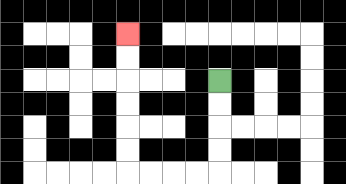{'start': '[9, 3]', 'end': '[5, 1]', 'path_directions': 'D,D,D,D,L,L,L,L,U,U,U,U,U,U', 'path_coordinates': '[[9, 3], [9, 4], [9, 5], [9, 6], [9, 7], [8, 7], [7, 7], [6, 7], [5, 7], [5, 6], [5, 5], [5, 4], [5, 3], [5, 2], [5, 1]]'}